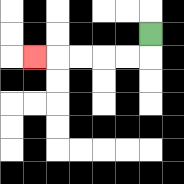{'start': '[6, 1]', 'end': '[1, 2]', 'path_directions': 'D,L,L,L,L,L', 'path_coordinates': '[[6, 1], [6, 2], [5, 2], [4, 2], [3, 2], [2, 2], [1, 2]]'}